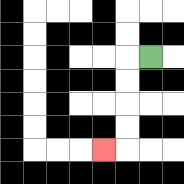{'start': '[6, 2]', 'end': '[4, 6]', 'path_directions': 'L,D,D,D,D,L', 'path_coordinates': '[[6, 2], [5, 2], [5, 3], [5, 4], [5, 5], [5, 6], [4, 6]]'}